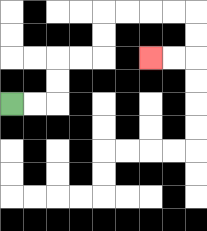{'start': '[0, 4]', 'end': '[6, 2]', 'path_directions': 'R,R,U,U,R,R,U,U,R,R,R,R,D,D,L,L', 'path_coordinates': '[[0, 4], [1, 4], [2, 4], [2, 3], [2, 2], [3, 2], [4, 2], [4, 1], [4, 0], [5, 0], [6, 0], [7, 0], [8, 0], [8, 1], [8, 2], [7, 2], [6, 2]]'}